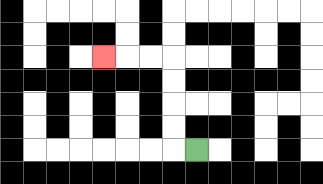{'start': '[8, 6]', 'end': '[4, 2]', 'path_directions': 'L,U,U,U,U,L,L,L', 'path_coordinates': '[[8, 6], [7, 6], [7, 5], [7, 4], [7, 3], [7, 2], [6, 2], [5, 2], [4, 2]]'}